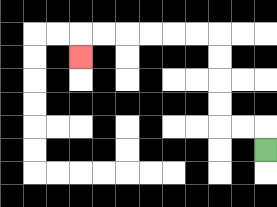{'start': '[11, 6]', 'end': '[3, 2]', 'path_directions': 'U,L,L,U,U,U,U,L,L,L,L,L,L,D', 'path_coordinates': '[[11, 6], [11, 5], [10, 5], [9, 5], [9, 4], [9, 3], [9, 2], [9, 1], [8, 1], [7, 1], [6, 1], [5, 1], [4, 1], [3, 1], [3, 2]]'}